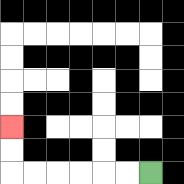{'start': '[6, 7]', 'end': '[0, 5]', 'path_directions': 'L,L,L,L,L,L,U,U', 'path_coordinates': '[[6, 7], [5, 7], [4, 7], [3, 7], [2, 7], [1, 7], [0, 7], [0, 6], [0, 5]]'}